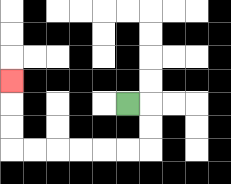{'start': '[5, 4]', 'end': '[0, 3]', 'path_directions': 'R,D,D,L,L,L,L,L,L,U,U,U', 'path_coordinates': '[[5, 4], [6, 4], [6, 5], [6, 6], [5, 6], [4, 6], [3, 6], [2, 6], [1, 6], [0, 6], [0, 5], [0, 4], [0, 3]]'}